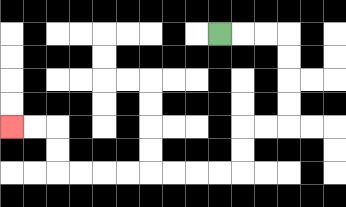{'start': '[9, 1]', 'end': '[0, 5]', 'path_directions': 'R,R,R,D,D,D,D,L,L,D,D,L,L,L,L,L,L,L,L,U,U,L,L', 'path_coordinates': '[[9, 1], [10, 1], [11, 1], [12, 1], [12, 2], [12, 3], [12, 4], [12, 5], [11, 5], [10, 5], [10, 6], [10, 7], [9, 7], [8, 7], [7, 7], [6, 7], [5, 7], [4, 7], [3, 7], [2, 7], [2, 6], [2, 5], [1, 5], [0, 5]]'}